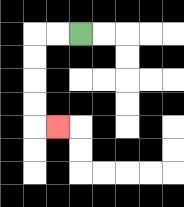{'start': '[3, 1]', 'end': '[2, 5]', 'path_directions': 'L,L,D,D,D,D,R', 'path_coordinates': '[[3, 1], [2, 1], [1, 1], [1, 2], [1, 3], [1, 4], [1, 5], [2, 5]]'}